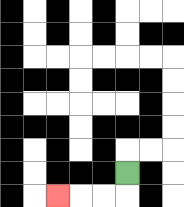{'start': '[5, 7]', 'end': '[2, 8]', 'path_directions': 'D,L,L,L', 'path_coordinates': '[[5, 7], [5, 8], [4, 8], [3, 8], [2, 8]]'}